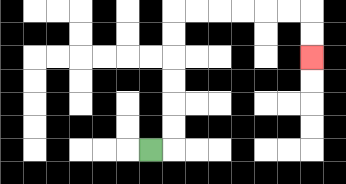{'start': '[6, 6]', 'end': '[13, 2]', 'path_directions': 'R,U,U,U,U,U,U,R,R,R,R,R,R,D,D', 'path_coordinates': '[[6, 6], [7, 6], [7, 5], [7, 4], [7, 3], [7, 2], [7, 1], [7, 0], [8, 0], [9, 0], [10, 0], [11, 0], [12, 0], [13, 0], [13, 1], [13, 2]]'}